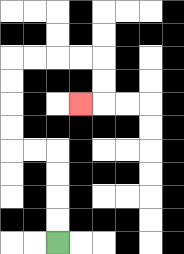{'start': '[2, 10]', 'end': '[3, 4]', 'path_directions': 'U,U,U,U,L,L,U,U,U,U,R,R,R,R,D,D,L', 'path_coordinates': '[[2, 10], [2, 9], [2, 8], [2, 7], [2, 6], [1, 6], [0, 6], [0, 5], [0, 4], [0, 3], [0, 2], [1, 2], [2, 2], [3, 2], [4, 2], [4, 3], [4, 4], [3, 4]]'}